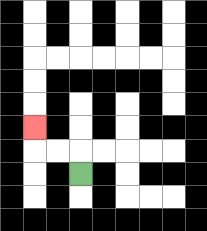{'start': '[3, 7]', 'end': '[1, 5]', 'path_directions': 'U,L,L,U', 'path_coordinates': '[[3, 7], [3, 6], [2, 6], [1, 6], [1, 5]]'}